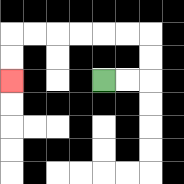{'start': '[4, 3]', 'end': '[0, 3]', 'path_directions': 'R,R,U,U,L,L,L,L,L,L,D,D', 'path_coordinates': '[[4, 3], [5, 3], [6, 3], [6, 2], [6, 1], [5, 1], [4, 1], [3, 1], [2, 1], [1, 1], [0, 1], [0, 2], [0, 3]]'}